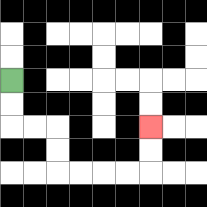{'start': '[0, 3]', 'end': '[6, 5]', 'path_directions': 'D,D,R,R,D,D,R,R,R,R,U,U', 'path_coordinates': '[[0, 3], [0, 4], [0, 5], [1, 5], [2, 5], [2, 6], [2, 7], [3, 7], [4, 7], [5, 7], [6, 7], [6, 6], [6, 5]]'}